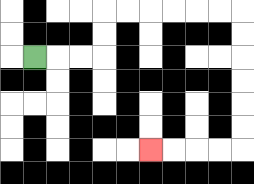{'start': '[1, 2]', 'end': '[6, 6]', 'path_directions': 'R,R,R,U,U,R,R,R,R,R,R,D,D,D,D,D,D,L,L,L,L', 'path_coordinates': '[[1, 2], [2, 2], [3, 2], [4, 2], [4, 1], [4, 0], [5, 0], [6, 0], [7, 0], [8, 0], [9, 0], [10, 0], [10, 1], [10, 2], [10, 3], [10, 4], [10, 5], [10, 6], [9, 6], [8, 6], [7, 6], [6, 6]]'}